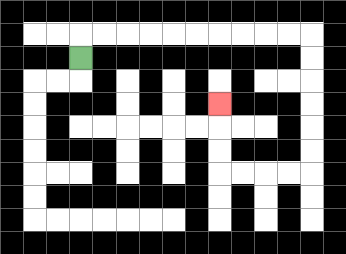{'start': '[3, 2]', 'end': '[9, 4]', 'path_directions': 'U,R,R,R,R,R,R,R,R,R,R,D,D,D,D,D,D,L,L,L,L,U,U,U', 'path_coordinates': '[[3, 2], [3, 1], [4, 1], [5, 1], [6, 1], [7, 1], [8, 1], [9, 1], [10, 1], [11, 1], [12, 1], [13, 1], [13, 2], [13, 3], [13, 4], [13, 5], [13, 6], [13, 7], [12, 7], [11, 7], [10, 7], [9, 7], [9, 6], [9, 5], [9, 4]]'}